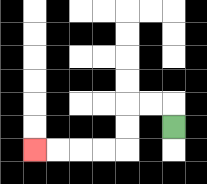{'start': '[7, 5]', 'end': '[1, 6]', 'path_directions': 'U,L,L,D,D,L,L,L,L', 'path_coordinates': '[[7, 5], [7, 4], [6, 4], [5, 4], [5, 5], [5, 6], [4, 6], [3, 6], [2, 6], [1, 6]]'}